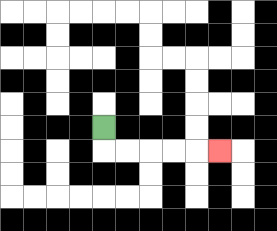{'start': '[4, 5]', 'end': '[9, 6]', 'path_directions': 'D,R,R,R,R,R', 'path_coordinates': '[[4, 5], [4, 6], [5, 6], [6, 6], [7, 6], [8, 6], [9, 6]]'}